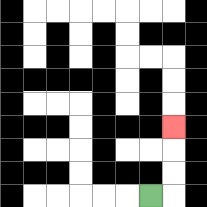{'start': '[6, 8]', 'end': '[7, 5]', 'path_directions': 'R,U,U,U', 'path_coordinates': '[[6, 8], [7, 8], [7, 7], [7, 6], [7, 5]]'}